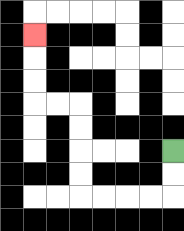{'start': '[7, 6]', 'end': '[1, 1]', 'path_directions': 'D,D,L,L,L,L,U,U,U,U,L,L,U,U,U', 'path_coordinates': '[[7, 6], [7, 7], [7, 8], [6, 8], [5, 8], [4, 8], [3, 8], [3, 7], [3, 6], [3, 5], [3, 4], [2, 4], [1, 4], [1, 3], [1, 2], [1, 1]]'}